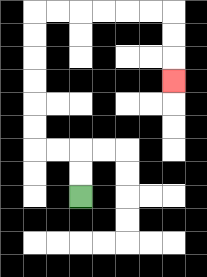{'start': '[3, 8]', 'end': '[7, 3]', 'path_directions': 'U,U,L,L,U,U,U,U,U,U,R,R,R,R,R,R,D,D,D', 'path_coordinates': '[[3, 8], [3, 7], [3, 6], [2, 6], [1, 6], [1, 5], [1, 4], [1, 3], [1, 2], [1, 1], [1, 0], [2, 0], [3, 0], [4, 0], [5, 0], [6, 0], [7, 0], [7, 1], [7, 2], [7, 3]]'}